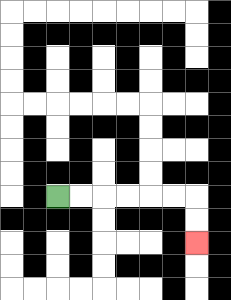{'start': '[2, 8]', 'end': '[8, 10]', 'path_directions': 'R,R,R,R,R,R,D,D', 'path_coordinates': '[[2, 8], [3, 8], [4, 8], [5, 8], [6, 8], [7, 8], [8, 8], [8, 9], [8, 10]]'}